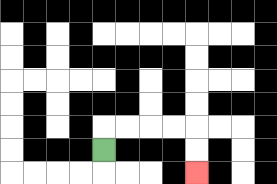{'start': '[4, 6]', 'end': '[8, 7]', 'path_directions': 'U,R,R,R,R,D,D', 'path_coordinates': '[[4, 6], [4, 5], [5, 5], [6, 5], [7, 5], [8, 5], [8, 6], [8, 7]]'}